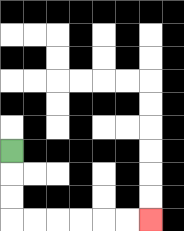{'start': '[0, 6]', 'end': '[6, 9]', 'path_directions': 'D,D,D,R,R,R,R,R,R', 'path_coordinates': '[[0, 6], [0, 7], [0, 8], [0, 9], [1, 9], [2, 9], [3, 9], [4, 9], [5, 9], [6, 9]]'}